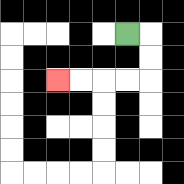{'start': '[5, 1]', 'end': '[2, 3]', 'path_directions': 'R,D,D,L,L,L,L', 'path_coordinates': '[[5, 1], [6, 1], [6, 2], [6, 3], [5, 3], [4, 3], [3, 3], [2, 3]]'}